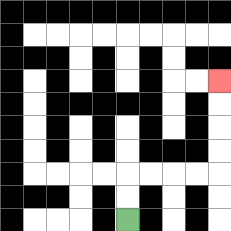{'start': '[5, 9]', 'end': '[9, 3]', 'path_directions': 'U,U,R,R,R,R,U,U,U,U', 'path_coordinates': '[[5, 9], [5, 8], [5, 7], [6, 7], [7, 7], [8, 7], [9, 7], [9, 6], [9, 5], [9, 4], [9, 3]]'}